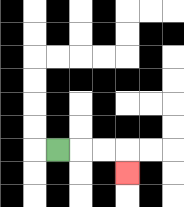{'start': '[2, 6]', 'end': '[5, 7]', 'path_directions': 'R,R,R,D', 'path_coordinates': '[[2, 6], [3, 6], [4, 6], [5, 6], [5, 7]]'}